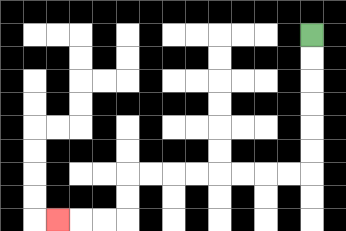{'start': '[13, 1]', 'end': '[2, 9]', 'path_directions': 'D,D,D,D,D,D,L,L,L,L,L,L,L,L,D,D,L,L,L', 'path_coordinates': '[[13, 1], [13, 2], [13, 3], [13, 4], [13, 5], [13, 6], [13, 7], [12, 7], [11, 7], [10, 7], [9, 7], [8, 7], [7, 7], [6, 7], [5, 7], [5, 8], [5, 9], [4, 9], [3, 9], [2, 9]]'}